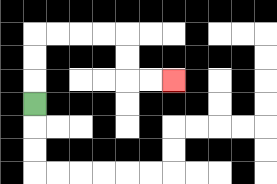{'start': '[1, 4]', 'end': '[7, 3]', 'path_directions': 'U,U,U,R,R,R,R,D,D,R,R', 'path_coordinates': '[[1, 4], [1, 3], [1, 2], [1, 1], [2, 1], [3, 1], [4, 1], [5, 1], [5, 2], [5, 3], [6, 3], [7, 3]]'}